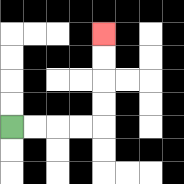{'start': '[0, 5]', 'end': '[4, 1]', 'path_directions': 'R,R,R,R,U,U,U,U', 'path_coordinates': '[[0, 5], [1, 5], [2, 5], [3, 5], [4, 5], [4, 4], [4, 3], [4, 2], [4, 1]]'}